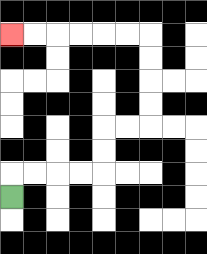{'start': '[0, 8]', 'end': '[0, 1]', 'path_directions': 'U,R,R,R,R,U,U,R,R,U,U,U,U,L,L,L,L,L,L', 'path_coordinates': '[[0, 8], [0, 7], [1, 7], [2, 7], [3, 7], [4, 7], [4, 6], [4, 5], [5, 5], [6, 5], [6, 4], [6, 3], [6, 2], [6, 1], [5, 1], [4, 1], [3, 1], [2, 1], [1, 1], [0, 1]]'}